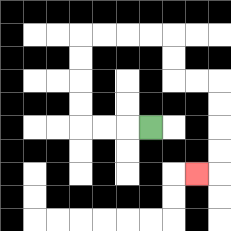{'start': '[6, 5]', 'end': '[8, 7]', 'path_directions': 'L,L,L,U,U,U,U,R,R,R,R,D,D,R,R,D,D,D,D,L', 'path_coordinates': '[[6, 5], [5, 5], [4, 5], [3, 5], [3, 4], [3, 3], [3, 2], [3, 1], [4, 1], [5, 1], [6, 1], [7, 1], [7, 2], [7, 3], [8, 3], [9, 3], [9, 4], [9, 5], [9, 6], [9, 7], [8, 7]]'}